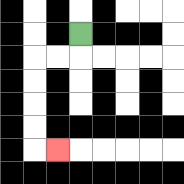{'start': '[3, 1]', 'end': '[2, 6]', 'path_directions': 'D,L,L,D,D,D,D,R', 'path_coordinates': '[[3, 1], [3, 2], [2, 2], [1, 2], [1, 3], [1, 4], [1, 5], [1, 6], [2, 6]]'}